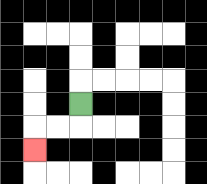{'start': '[3, 4]', 'end': '[1, 6]', 'path_directions': 'D,L,L,D', 'path_coordinates': '[[3, 4], [3, 5], [2, 5], [1, 5], [1, 6]]'}